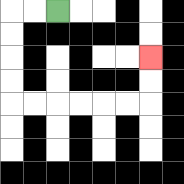{'start': '[2, 0]', 'end': '[6, 2]', 'path_directions': 'L,L,D,D,D,D,R,R,R,R,R,R,U,U', 'path_coordinates': '[[2, 0], [1, 0], [0, 0], [0, 1], [0, 2], [0, 3], [0, 4], [1, 4], [2, 4], [3, 4], [4, 4], [5, 4], [6, 4], [6, 3], [6, 2]]'}